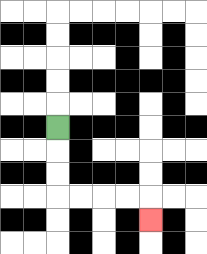{'start': '[2, 5]', 'end': '[6, 9]', 'path_directions': 'D,D,D,R,R,R,R,D', 'path_coordinates': '[[2, 5], [2, 6], [2, 7], [2, 8], [3, 8], [4, 8], [5, 8], [6, 8], [6, 9]]'}